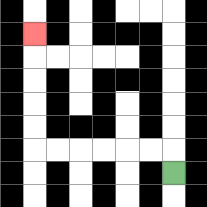{'start': '[7, 7]', 'end': '[1, 1]', 'path_directions': 'U,L,L,L,L,L,L,U,U,U,U,U', 'path_coordinates': '[[7, 7], [7, 6], [6, 6], [5, 6], [4, 6], [3, 6], [2, 6], [1, 6], [1, 5], [1, 4], [1, 3], [1, 2], [1, 1]]'}